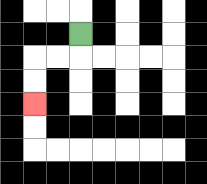{'start': '[3, 1]', 'end': '[1, 4]', 'path_directions': 'D,L,L,D,D', 'path_coordinates': '[[3, 1], [3, 2], [2, 2], [1, 2], [1, 3], [1, 4]]'}